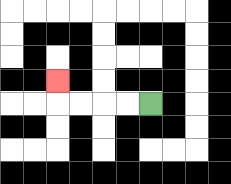{'start': '[6, 4]', 'end': '[2, 3]', 'path_directions': 'L,L,L,L,U', 'path_coordinates': '[[6, 4], [5, 4], [4, 4], [3, 4], [2, 4], [2, 3]]'}